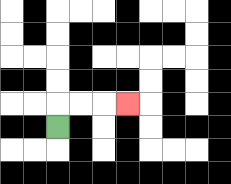{'start': '[2, 5]', 'end': '[5, 4]', 'path_directions': 'U,R,R,R', 'path_coordinates': '[[2, 5], [2, 4], [3, 4], [4, 4], [5, 4]]'}